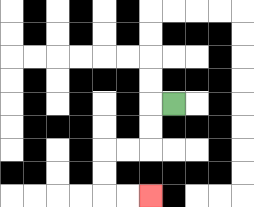{'start': '[7, 4]', 'end': '[6, 8]', 'path_directions': 'L,D,D,L,L,D,D,R,R', 'path_coordinates': '[[7, 4], [6, 4], [6, 5], [6, 6], [5, 6], [4, 6], [4, 7], [4, 8], [5, 8], [6, 8]]'}